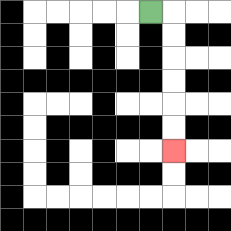{'start': '[6, 0]', 'end': '[7, 6]', 'path_directions': 'R,D,D,D,D,D,D', 'path_coordinates': '[[6, 0], [7, 0], [7, 1], [7, 2], [7, 3], [7, 4], [7, 5], [7, 6]]'}